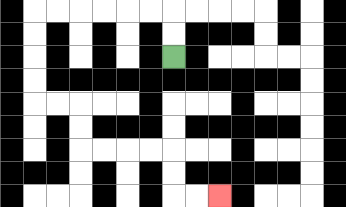{'start': '[7, 2]', 'end': '[9, 8]', 'path_directions': 'U,U,L,L,L,L,L,L,D,D,D,D,R,R,D,D,R,R,R,R,D,D,R,R', 'path_coordinates': '[[7, 2], [7, 1], [7, 0], [6, 0], [5, 0], [4, 0], [3, 0], [2, 0], [1, 0], [1, 1], [1, 2], [1, 3], [1, 4], [2, 4], [3, 4], [3, 5], [3, 6], [4, 6], [5, 6], [6, 6], [7, 6], [7, 7], [7, 8], [8, 8], [9, 8]]'}